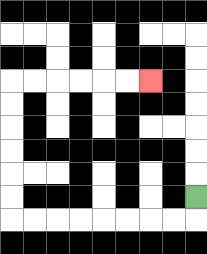{'start': '[8, 8]', 'end': '[6, 3]', 'path_directions': 'D,L,L,L,L,L,L,L,L,U,U,U,U,U,U,R,R,R,R,R,R', 'path_coordinates': '[[8, 8], [8, 9], [7, 9], [6, 9], [5, 9], [4, 9], [3, 9], [2, 9], [1, 9], [0, 9], [0, 8], [0, 7], [0, 6], [0, 5], [0, 4], [0, 3], [1, 3], [2, 3], [3, 3], [4, 3], [5, 3], [6, 3]]'}